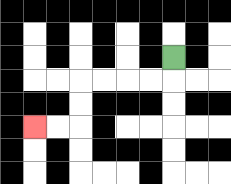{'start': '[7, 2]', 'end': '[1, 5]', 'path_directions': 'D,L,L,L,L,D,D,L,L', 'path_coordinates': '[[7, 2], [7, 3], [6, 3], [5, 3], [4, 3], [3, 3], [3, 4], [3, 5], [2, 5], [1, 5]]'}